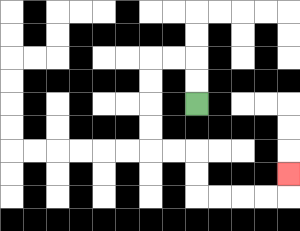{'start': '[8, 4]', 'end': '[12, 7]', 'path_directions': 'U,U,L,L,D,D,D,D,R,R,D,D,R,R,R,R,U', 'path_coordinates': '[[8, 4], [8, 3], [8, 2], [7, 2], [6, 2], [6, 3], [6, 4], [6, 5], [6, 6], [7, 6], [8, 6], [8, 7], [8, 8], [9, 8], [10, 8], [11, 8], [12, 8], [12, 7]]'}